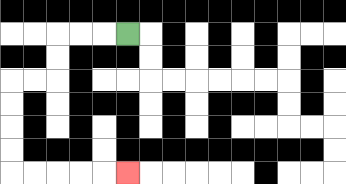{'start': '[5, 1]', 'end': '[5, 7]', 'path_directions': 'L,L,L,D,D,L,L,D,D,D,D,R,R,R,R,R', 'path_coordinates': '[[5, 1], [4, 1], [3, 1], [2, 1], [2, 2], [2, 3], [1, 3], [0, 3], [0, 4], [0, 5], [0, 6], [0, 7], [1, 7], [2, 7], [3, 7], [4, 7], [5, 7]]'}